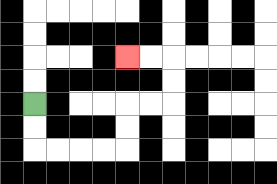{'start': '[1, 4]', 'end': '[5, 2]', 'path_directions': 'D,D,R,R,R,R,U,U,R,R,U,U,L,L', 'path_coordinates': '[[1, 4], [1, 5], [1, 6], [2, 6], [3, 6], [4, 6], [5, 6], [5, 5], [5, 4], [6, 4], [7, 4], [7, 3], [7, 2], [6, 2], [5, 2]]'}